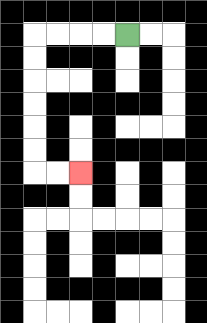{'start': '[5, 1]', 'end': '[3, 7]', 'path_directions': 'L,L,L,L,D,D,D,D,D,D,R,R', 'path_coordinates': '[[5, 1], [4, 1], [3, 1], [2, 1], [1, 1], [1, 2], [1, 3], [1, 4], [1, 5], [1, 6], [1, 7], [2, 7], [3, 7]]'}